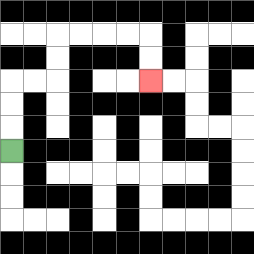{'start': '[0, 6]', 'end': '[6, 3]', 'path_directions': 'U,U,U,R,R,U,U,R,R,R,R,D,D', 'path_coordinates': '[[0, 6], [0, 5], [0, 4], [0, 3], [1, 3], [2, 3], [2, 2], [2, 1], [3, 1], [4, 1], [5, 1], [6, 1], [6, 2], [6, 3]]'}